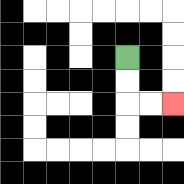{'start': '[5, 2]', 'end': '[7, 4]', 'path_directions': 'D,D,R,R', 'path_coordinates': '[[5, 2], [5, 3], [5, 4], [6, 4], [7, 4]]'}